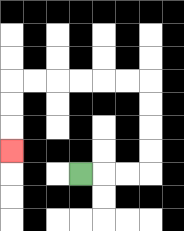{'start': '[3, 7]', 'end': '[0, 6]', 'path_directions': 'R,R,R,U,U,U,U,L,L,L,L,L,L,D,D,D', 'path_coordinates': '[[3, 7], [4, 7], [5, 7], [6, 7], [6, 6], [6, 5], [6, 4], [6, 3], [5, 3], [4, 3], [3, 3], [2, 3], [1, 3], [0, 3], [0, 4], [0, 5], [0, 6]]'}